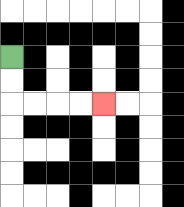{'start': '[0, 2]', 'end': '[4, 4]', 'path_directions': 'D,D,R,R,R,R', 'path_coordinates': '[[0, 2], [0, 3], [0, 4], [1, 4], [2, 4], [3, 4], [4, 4]]'}